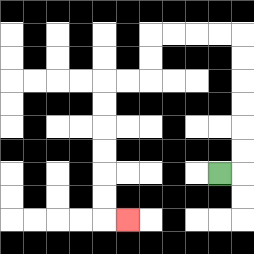{'start': '[9, 7]', 'end': '[5, 9]', 'path_directions': 'R,U,U,U,U,U,U,L,L,L,L,D,D,L,L,D,D,D,D,D,D,R', 'path_coordinates': '[[9, 7], [10, 7], [10, 6], [10, 5], [10, 4], [10, 3], [10, 2], [10, 1], [9, 1], [8, 1], [7, 1], [6, 1], [6, 2], [6, 3], [5, 3], [4, 3], [4, 4], [4, 5], [4, 6], [4, 7], [4, 8], [4, 9], [5, 9]]'}